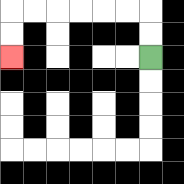{'start': '[6, 2]', 'end': '[0, 2]', 'path_directions': 'U,U,L,L,L,L,L,L,D,D', 'path_coordinates': '[[6, 2], [6, 1], [6, 0], [5, 0], [4, 0], [3, 0], [2, 0], [1, 0], [0, 0], [0, 1], [0, 2]]'}